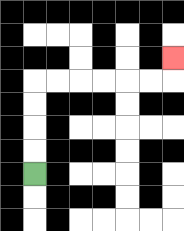{'start': '[1, 7]', 'end': '[7, 2]', 'path_directions': 'U,U,U,U,R,R,R,R,R,R,U', 'path_coordinates': '[[1, 7], [1, 6], [1, 5], [1, 4], [1, 3], [2, 3], [3, 3], [4, 3], [5, 3], [6, 3], [7, 3], [7, 2]]'}